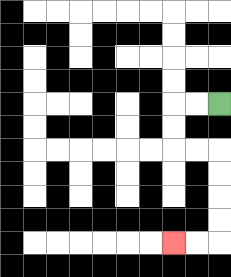{'start': '[9, 4]', 'end': '[7, 10]', 'path_directions': 'L,L,D,D,R,R,D,D,D,D,L,L', 'path_coordinates': '[[9, 4], [8, 4], [7, 4], [7, 5], [7, 6], [8, 6], [9, 6], [9, 7], [9, 8], [9, 9], [9, 10], [8, 10], [7, 10]]'}